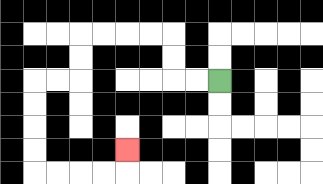{'start': '[9, 3]', 'end': '[5, 6]', 'path_directions': 'L,L,U,U,L,L,L,L,D,D,L,L,D,D,D,D,R,R,R,R,U', 'path_coordinates': '[[9, 3], [8, 3], [7, 3], [7, 2], [7, 1], [6, 1], [5, 1], [4, 1], [3, 1], [3, 2], [3, 3], [2, 3], [1, 3], [1, 4], [1, 5], [1, 6], [1, 7], [2, 7], [3, 7], [4, 7], [5, 7], [5, 6]]'}